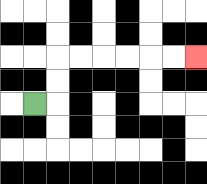{'start': '[1, 4]', 'end': '[8, 2]', 'path_directions': 'R,U,U,R,R,R,R,R,R', 'path_coordinates': '[[1, 4], [2, 4], [2, 3], [2, 2], [3, 2], [4, 2], [5, 2], [6, 2], [7, 2], [8, 2]]'}